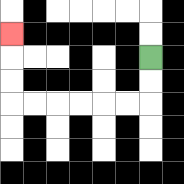{'start': '[6, 2]', 'end': '[0, 1]', 'path_directions': 'D,D,L,L,L,L,L,L,U,U,U', 'path_coordinates': '[[6, 2], [6, 3], [6, 4], [5, 4], [4, 4], [3, 4], [2, 4], [1, 4], [0, 4], [0, 3], [0, 2], [0, 1]]'}